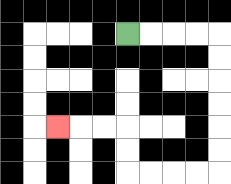{'start': '[5, 1]', 'end': '[2, 5]', 'path_directions': 'R,R,R,R,D,D,D,D,D,D,L,L,L,L,U,U,L,L,L', 'path_coordinates': '[[5, 1], [6, 1], [7, 1], [8, 1], [9, 1], [9, 2], [9, 3], [9, 4], [9, 5], [9, 6], [9, 7], [8, 7], [7, 7], [6, 7], [5, 7], [5, 6], [5, 5], [4, 5], [3, 5], [2, 5]]'}